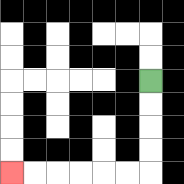{'start': '[6, 3]', 'end': '[0, 7]', 'path_directions': 'D,D,D,D,L,L,L,L,L,L', 'path_coordinates': '[[6, 3], [6, 4], [6, 5], [6, 6], [6, 7], [5, 7], [4, 7], [3, 7], [2, 7], [1, 7], [0, 7]]'}